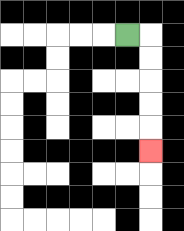{'start': '[5, 1]', 'end': '[6, 6]', 'path_directions': 'R,D,D,D,D,D', 'path_coordinates': '[[5, 1], [6, 1], [6, 2], [6, 3], [6, 4], [6, 5], [6, 6]]'}